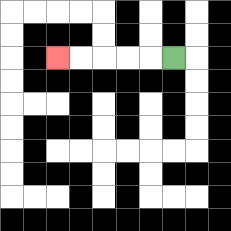{'start': '[7, 2]', 'end': '[2, 2]', 'path_directions': 'L,L,L,L,L', 'path_coordinates': '[[7, 2], [6, 2], [5, 2], [4, 2], [3, 2], [2, 2]]'}